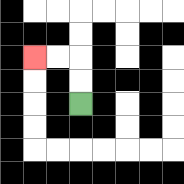{'start': '[3, 4]', 'end': '[1, 2]', 'path_directions': 'U,U,L,L', 'path_coordinates': '[[3, 4], [3, 3], [3, 2], [2, 2], [1, 2]]'}